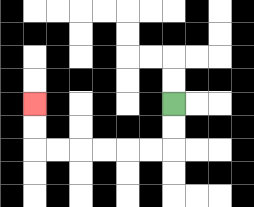{'start': '[7, 4]', 'end': '[1, 4]', 'path_directions': 'D,D,L,L,L,L,L,L,U,U', 'path_coordinates': '[[7, 4], [7, 5], [7, 6], [6, 6], [5, 6], [4, 6], [3, 6], [2, 6], [1, 6], [1, 5], [1, 4]]'}